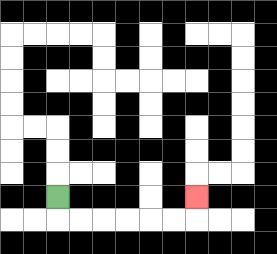{'start': '[2, 8]', 'end': '[8, 8]', 'path_directions': 'D,R,R,R,R,R,R,U', 'path_coordinates': '[[2, 8], [2, 9], [3, 9], [4, 9], [5, 9], [6, 9], [7, 9], [8, 9], [8, 8]]'}